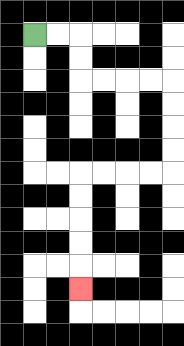{'start': '[1, 1]', 'end': '[3, 12]', 'path_directions': 'R,R,D,D,R,R,R,R,D,D,D,D,L,L,L,L,D,D,D,D,D', 'path_coordinates': '[[1, 1], [2, 1], [3, 1], [3, 2], [3, 3], [4, 3], [5, 3], [6, 3], [7, 3], [7, 4], [7, 5], [7, 6], [7, 7], [6, 7], [5, 7], [4, 7], [3, 7], [3, 8], [3, 9], [3, 10], [3, 11], [3, 12]]'}